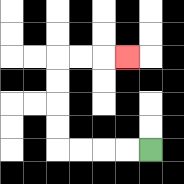{'start': '[6, 6]', 'end': '[5, 2]', 'path_directions': 'L,L,L,L,U,U,U,U,R,R,R', 'path_coordinates': '[[6, 6], [5, 6], [4, 6], [3, 6], [2, 6], [2, 5], [2, 4], [2, 3], [2, 2], [3, 2], [4, 2], [5, 2]]'}